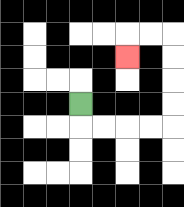{'start': '[3, 4]', 'end': '[5, 2]', 'path_directions': 'D,R,R,R,R,U,U,U,U,L,L,D', 'path_coordinates': '[[3, 4], [3, 5], [4, 5], [5, 5], [6, 5], [7, 5], [7, 4], [7, 3], [7, 2], [7, 1], [6, 1], [5, 1], [5, 2]]'}